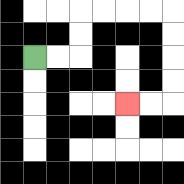{'start': '[1, 2]', 'end': '[5, 4]', 'path_directions': 'R,R,U,U,R,R,R,R,D,D,D,D,L,L', 'path_coordinates': '[[1, 2], [2, 2], [3, 2], [3, 1], [3, 0], [4, 0], [5, 0], [6, 0], [7, 0], [7, 1], [7, 2], [7, 3], [7, 4], [6, 4], [5, 4]]'}